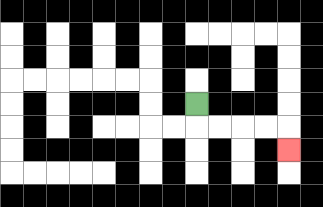{'start': '[8, 4]', 'end': '[12, 6]', 'path_directions': 'D,R,R,R,R,D', 'path_coordinates': '[[8, 4], [8, 5], [9, 5], [10, 5], [11, 5], [12, 5], [12, 6]]'}